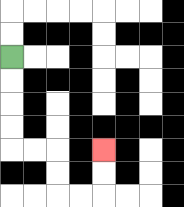{'start': '[0, 2]', 'end': '[4, 6]', 'path_directions': 'D,D,D,D,R,R,D,D,R,R,U,U', 'path_coordinates': '[[0, 2], [0, 3], [0, 4], [0, 5], [0, 6], [1, 6], [2, 6], [2, 7], [2, 8], [3, 8], [4, 8], [4, 7], [4, 6]]'}